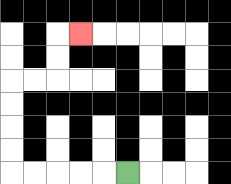{'start': '[5, 7]', 'end': '[3, 1]', 'path_directions': 'L,L,L,L,L,U,U,U,U,R,R,U,U,R', 'path_coordinates': '[[5, 7], [4, 7], [3, 7], [2, 7], [1, 7], [0, 7], [0, 6], [0, 5], [0, 4], [0, 3], [1, 3], [2, 3], [2, 2], [2, 1], [3, 1]]'}